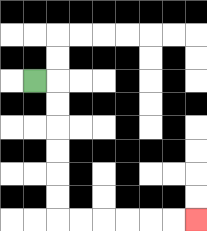{'start': '[1, 3]', 'end': '[8, 9]', 'path_directions': 'R,D,D,D,D,D,D,R,R,R,R,R,R', 'path_coordinates': '[[1, 3], [2, 3], [2, 4], [2, 5], [2, 6], [2, 7], [2, 8], [2, 9], [3, 9], [4, 9], [5, 9], [6, 9], [7, 9], [8, 9]]'}